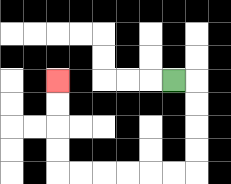{'start': '[7, 3]', 'end': '[2, 3]', 'path_directions': 'R,D,D,D,D,L,L,L,L,L,L,U,U,U,U', 'path_coordinates': '[[7, 3], [8, 3], [8, 4], [8, 5], [8, 6], [8, 7], [7, 7], [6, 7], [5, 7], [4, 7], [3, 7], [2, 7], [2, 6], [2, 5], [2, 4], [2, 3]]'}